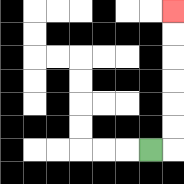{'start': '[6, 6]', 'end': '[7, 0]', 'path_directions': 'R,U,U,U,U,U,U', 'path_coordinates': '[[6, 6], [7, 6], [7, 5], [7, 4], [7, 3], [7, 2], [7, 1], [7, 0]]'}